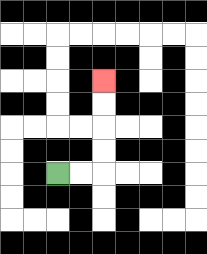{'start': '[2, 7]', 'end': '[4, 3]', 'path_directions': 'R,R,U,U,U,U', 'path_coordinates': '[[2, 7], [3, 7], [4, 7], [4, 6], [4, 5], [4, 4], [4, 3]]'}